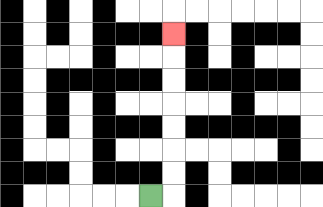{'start': '[6, 8]', 'end': '[7, 1]', 'path_directions': 'R,U,U,U,U,U,U,U', 'path_coordinates': '[[6, 8], [7, 8], [7, 7], [7, 6], [7, 5], [7, 4], [7, 3], [7, 2], [7, 1]]'}